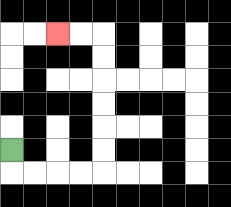{'start': '[0, 6]', 'end': '[2, 1]', 'path_directions': 'D,R,R,R,R,U,U,U,U,U,U,L,L', 'path_coordinates': '[[0, 6], [0, 7], [1, 7], [2, 7], [3, 7], [4, 7], [4, 6], [4, 5], [4, 4], [4, 3], [4, 2], [4, 1], [3, 1], [2, 1]]'}